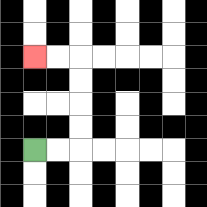{'start': '[1, 6]', 'end': '[1, 2]', 'path_directions': 'R,R,U,U,U,U,L,L', 'path_coordinates': '[[1, 6], [2, 6], [3, 6], [3, 5], [3, 4], [3, 3], [3, 2], [2, 2], [1, 2]]'}